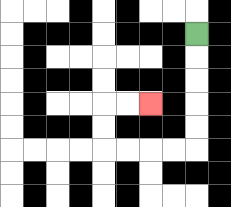{'start': '[8, 1]', 'end': '[6, 4]', 'path_directions': 'D,D,D,D,D,L,L,L,L,U,U,R,R', 'path_coordinates': '[[8, 1], [8, 2], [8, 3], [8, 4], [8, 5], [8, 6], [7, 6], [6, 6], [5, 6], [4, 6], [4, 5], [4, 4], [5, 4], [6, 4]]'}